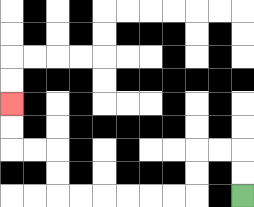{'start': '[10, 8]', 'end': '[0, 4]', 'path_directions': 'U,U,L,L,D,D,L,L,L,L,L,L,U,U,L,L,U,U', 'path_coordinates': '[[10, 8], [10, 7], [10, 6], [9, 6], [8, 6], [8, 7], [8, 8], [7, 8], [6, 8], [5, 8], [4, 8], [3, 8], [2, 8], [2, 7], [2, 6], [1, 6], [0, 6], [0, 5], [0, 4]]'}